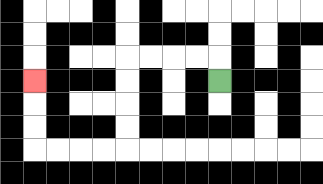{'start': '[9, 3]', 'end': '[1, 3]', 'path_directions': 'U,L,L,L,L,D,D,D,D,L,L,L,L,U,U,U', 'path_coordinates': '[[9, 3], [9, 2], [8, 2], [7, 2], [6, 2], [5, 2], [5, 3], [5, 4], [5, 5], [5, 6], [4, 6], [3, 6], [2, 6], [1, 6], [1, 5], [1, 4], [1, 3]]'}